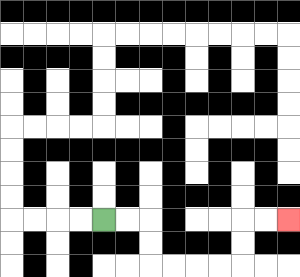{'start': '[4, 9]', 'end': '[12, 9]', 'path_directions': 'R,R,D,D,R,R,R,R,U,U,R,R', 'path_coordinates': '[[4, 9], [5, 9], [6, 9], [6, 10], [6, 11], [7, 11], [8, 11], [9, 11], [10, 11], [10, 10], [10, 9], [11, 9], [12, 9]]'}